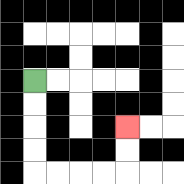{'start': '[1, 3]', 'end': '[5, 5]', 'path_directions': 'D,D,D,D,R,R,R,R,U,U', 'path_coordinates': '[[1, 3], [1, 4], [1, 5], [1, 6], [1, 7], [2, 7], [3, 7], [4, 7], [5, 7], [5, 6], [5, 5]]'}